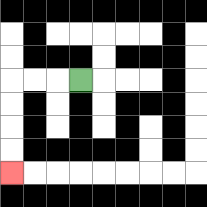{'start': '[3, 3]', 'end': '[0, 7]', 'path_directions': 'L,L,L,D,D,D,D', 'path_coordinates': '[[3, 3], [2, 3], [1, 3], [0, 3], [0, 4], [0, 5], [0, 6], [0, 7]]'}